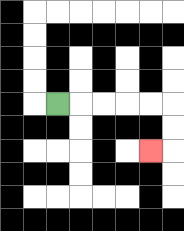{'start': '[2, 4]', 'end': '[6, 6]', 'path_directions': 'R,R,R,R,R,D,D,L', 'path_coordinates': '[[2, 4], [3, 4], [4, 4], [5, 4], [6, 4], [7, 4], [7, 5], [7, 6], [6, 6]]'}